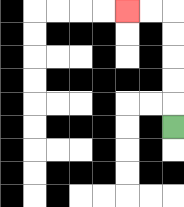{'start': '[7, 5]', 'end': '[5, 0]', 'path_directions': 'U,U,U,U,U,L,L', 'path_coordinates': '[[7, 5], [7, 4], [7, 3], [7, 2], [7, 1], [7, 0], [6, 0], [5, 0]]'}